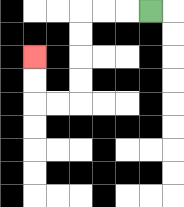{'start': '[6, 0]', 'end': '[1, 2]', 'path_directions': 'L,L,L,D,D,D,D,L,L,U,U', 'path_coordinates': '[[6, 0], [5, 0], [4, 0], [3, 0], [3, 1], [3, 2], [3, 3], [3, 4], [2, 4], [1, 4], [1, 3], [1, 2]]'}